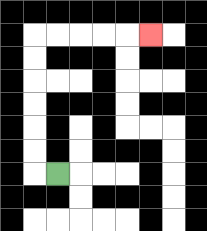{'start': '[2, 7]', 'end': '[6, 1]', 'path_directions': 'L,U,U,U,U,U,U,R,R,R,R,R', 'path_coordinates': '[[2, 7], [1, 7], [1, 6], [1, 5], [1, 4], [1, 3], [1, 2], [1, 1], [2, 1], [3, 1], [4, 1], [5, 1], [6, 1]]'}